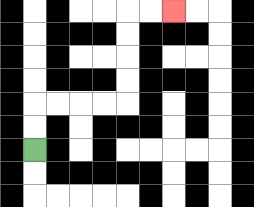{'start': '[1, 6]', 'end': '[7, 0]', 'path_directions': 'U,U,R,R,R,R,U,U,U,U,R,R', 'path_coordinates': '[[1, 6], [1, 5], [1, 4], [2, 4], [3, 4], [4, 4], [5, 4], [5, 3], [5, 2], [5, 1], [5, 0], [6, 0], [7, 0]]'}